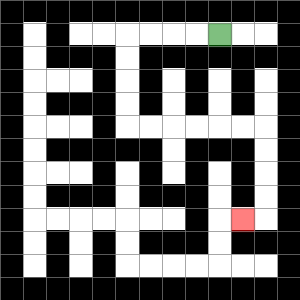{'start': '[9, 1]', 'end': '[10, 9]', 'path_directions': 'L,L,L,L,D,D,D,D,R,R,R,R,R,R,D,D,D,D,L', 'path_coordinates': '[[9, 1], [8, 1], [7, 1], [6, 1], [5, 1], [5, 2], [5, 3], [5, 4], [5, 5], [6, 5], [7, 5], [8, 5], [9, 5], [10, 5], [11, 5], [11, 6], [11, 7], [11, 8], [11, 9], [10, 9]]'}